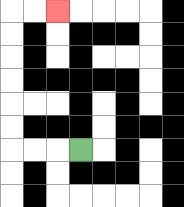{'start': '[3, 6]', 'end': '[2, 0]', 'path_directions': 'L,L,L,U,U,U,U,U,U,R,R', 'path_coordinates': '[[3, 6], [2, 6], [1, 6], [0, 6], [0, 5], [0, 4], [0, 3], [0, 2], [0, 1], [0, 0], [1, 0], [2, 0]]'}